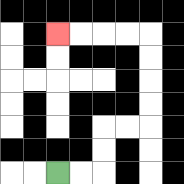{'start': '[2, 7]', 'end': '[2, 1]', 'path_directions': 'R,R,U,U,R,R,U,U,U,U,L,L,L,L', 'path_coordinates': '[[2, 7], [3, 7], [4, 7], [4, 6], [4, 5], [5, 5], [6, 5], [6, 4], [6, 3], [6, 2], [6, 1], [5, 1], [4, 1], [3, 1], [2, 1]]'}